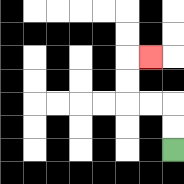{'start': '[7, 6]', 'end': '[6, 2]', 'path_directions': 'U,U,L,L,U,U,R', 'path_coordinates': '[[7, 6], [7, 5], [7, 4], [6, 4], [5, 4], [5, 3], [5, 2], [6, 2]]'}